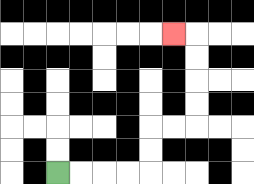{'start': '[2, 7]', 'end': '[7, 1]', 'path_directions': 'R,R,R,R,U,U,R,R,U,U,U,U,L', 'path_coordinates': '[[2, 7], [3, 7], [4, 7], [5, 7], [6, 7], [6, 6], [6, 5], [7, 5], [8, 5], [8, 4], [8, 3], [8, 2], [8, 1], [7, 1]]'}